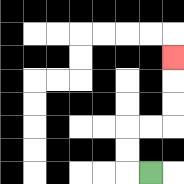{'start': '[6, 7]', 'end': '[7, 2]', 'path_directions': 'L,U,U,R,R,U,U,U', 'path_coordinates': '[[6, 7], [5, 7], [5, 6], [5, 5], [6, 5], [7, 5], [7, 4], [7, 3], [7, 2]]'}